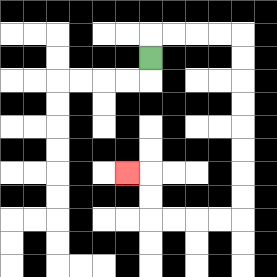{'start': '[6, 2]', 'end': '[5, 7]', 'path_directions': 'U,R,R,R,R,D,D,D,D,D,D,D,D,L,L,L,L,U,U,L', 'path_coordinates': '[[6, 2], [6, 1], [7, 1], [8, 1], [9, 1], [10, 1], [10, 2], [10, 3], [10, 4], [10, 5], [10, 6], [10, 7], [10, 8], [10, 9], [9, 9], [8, 9], [7, 9], [6, 9], [6, 8], [6, 7], [5, 7]]'}